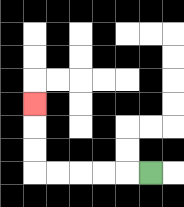{'start': '[6, 7]', 'end': '[1, 4]', 'path_directions': 'L,L,L,L,L,U,U,U', 'path_coordinates': '[[6, 7], [5, 7], [4, 7], [3, 7], [2, 7], [1, 7], [1, 6], [1, 5], [1, 4]]'}